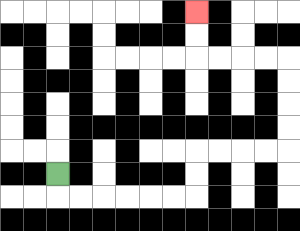{'start': '[2, 7]', 'end': '[8, 0]', 'path_directions': 'D,R,R,R,R,R,R,U,U,R,R,R,R,U,U,U,U,L,L,L,L,U,U', 'path_coordinates': '[[2, 7], [2, 8], [3, 8], [4, 8], [5, 8], [6, 8], [7, 8], [8, 8], [8, 7], [8, 6], [9, 6], [10, 6], [11, 6], [12, 6], [12, 5], [12, 4], [12, 3], [12, 2], [11, 2], [10, 2], [9, 2], [8, 2], [8, 1], [8, 0]]'}